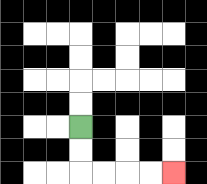{'start': '[3, 5]', 'end': '[7, 7]', 'path_directions': 'D,D,R,R,R,R', 'path_coordinates': '[[3, 5], [3, 6], [3, 7], [4, 7], [5, 7], [6, 7], [7, 7]]'}